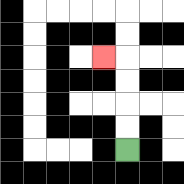{'start': '[5, 6]', 'end': '[4, 2]', 'path_directions': 'U,U,U,U,L', 'path_coordinates': '[[5, 6], [5, 5], [5, 4], [5, 3], [5, 2], [4, 2]]'}